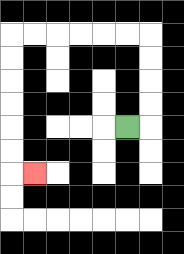{'start': '[5, 5]', 'end': '[1, 7]', 'path_directions': 'R,U,U,U,U,L,L,L,L,L,L,D,D,D,D,D,D,R', 'path_coordinates': '[[5, 5], [6, 5], [6, 4], [6, 3], [6, 2], [6, 1], [5, 1], [4, 1], [3, 1], [2, 1], [1, 1], [0, 1], [0, 2], [0, 3], [0, 4], [0, 5], [0, 6], [0, 7], [1, 7]]'}